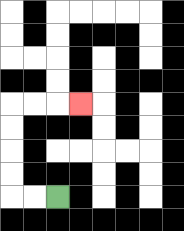{'start': '[2, 8]', 'end': '[3, 4]', 'path_directions': 'L,L,U,U,U,U,R,R,R', 'path_coordinates': '[[2, 8], [1, 8], [0, 8], [0, 7], [0, 6], [0, 5], [0, 4], [1, 4], [2, 4], [3, 4]]'}